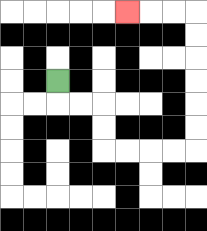{'start': '[2, 3]', 'end': '[5, 0]', 'path_directions': 'D,R,R,D,D,R,R,R,R,U,U,U,U,U,U,L,L,L', 'path_coordinates': '[[2, 3], [2, 4], [3, 4], [4, 4], [4, 5], [4, 6], [5, 6], [6, 6], [7, 6], [8, 6], [8, 5], [8, 4], [8, 3], [8, 2], [8, 1], [8, 0], [7, 0], [6, 0], [5, 0]]'}